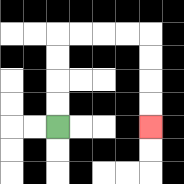{'start': '[2, 5]', 'end': '[6, 5]', 'path_directions': 'U,U,U,U,R,R,R,R,D,D,D,D', 'path_coordinates': '[[2, 5], [2, 4], [2, 3], [2, 2], [2, 1], [3, 1], [4, 1], [5, 1], [6, 1], [6, 2], [6, 3], [6, 4], [6, 5]]'}